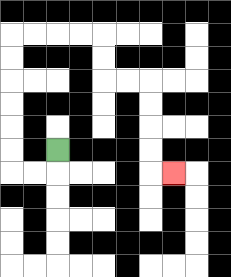{'start': '[2, 6]', 'end': '[7, 7]', 'path_directions': 'D,L,L,U,U,U,U,U,U,R,R,R,R,D,D,R,R,D,D,D,D,R', 'path_coordinates': '[[2, 6], [2, 7], [1, 7], [0, 7], [0, 6], [0, 5], [0, 4], [0, 3], [0, 2], [0, 1], [1, 1], [2, 1], [3, 1], [4, 1], [4, 2], [4, 3], [5, 3], [6, 3], [6, 4], [6, 5], [6, 6], [6, 7], [7, 7]]'}